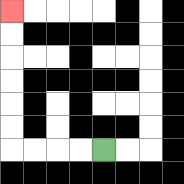{'start': '[4, 6]', 'end': '[0, 0]', 'path_directions': 'L,L,L,L,U,U,U,U,U,U', 'path_coordinates': '[[4, 6], [3, 6], [2, 6], [1, 6], [0, 6], [0, 5], [0, 4], [0, 3], [0, 2], [0, 1], [0, 0]]'}